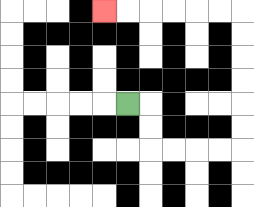{'start': '[5, 4]', 'end': '[4, 0]', 'path_directions': 'R,D,D,R,R,R,R,U,U,U,U,U,U,L,L,L,L,L,L', 'path_coordinates': '[[5, 4], [6, 4], [6, 5], [6, 6], [7, 6], [8, 6], [9, 6], [10, 6], [10, 5], [10, 4], [10, 3], [10, 2], [10, 1], [10, 0], [9, 0], [8, 0], [7, 0], [6, 0], [5, 0], [4, 0]]'}